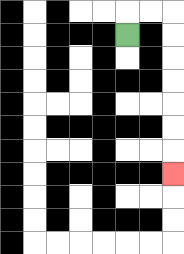{'start': '[5, 1]', 'end': '[7, 7]', 'path_directions': 'U,R,R,D,D,D,D,D,D,D', 'path_coordinates': '[[5, 1], [5, 0], [6, 0], [7, 0], [7, 1], [7, 2], [7, 3], [7, 4], [7, 5], [7, 6], [7, 7]]'}